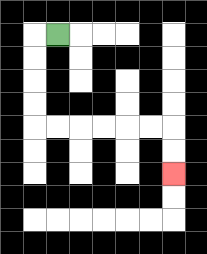{'start': '[2, 1]', 'end': '[7, 7]', 'path_directions': 'L,D,D,D,D,R,R,R,R,R,R,D,D', 'path_coordinates': '[[2, 1], [1, 1], [1, 2], [1, 3], [1, 4], [1, 5], [2, 5], [3, 5], [4, 5], [5, 5], [6, 5], [7, 5], [7, 6], [7, 7]]'}